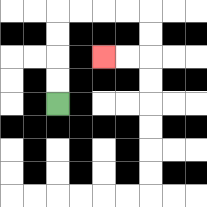{'start': '[2, 4]', 'end': '[4, 2]', 'path_directions': 'U,U,U,U,R,R,R,R,D,D,L,L', 'path_coordinates': '[[2, 4], [2, 3], [2, 2], [2, 1], [2, 0], [3, 0], [4, 0], [5, 0], [6, 0], [6, 1], [6, 2], [5, 2], [4, 2]]'}